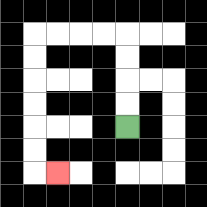{'start': '[5, 5]', 'end': '[2, 7]', 'path_directions': 'U,U,U,U,L,L,L,L,D,D,D,D,D,D,R', 'path_coordinates': '[[5, 5], [5, 4], [5, 3], [5, 2], [5, 1], [4, 1], [3, 1], [2, 1], [1, 1], [1, 2], [1, 3], [1, 4], [1, 5], [1, 6], [1, 7], [2, 7]]'}